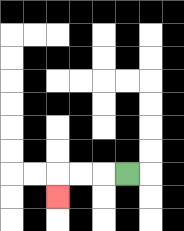{'start': '[5, 7]', 'end': '[2, 8]', 'path_directions': 'L,L,L,D', 'path_coordinates': '[[5, 7], [4, 7], [3, 7], [2, 7], [2, 8]]'}